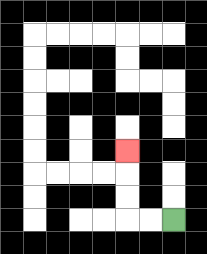{'start': '[7, 9]', 'end': '[5, 6]', 'path_directions': 'L,L,U,U,U', 'path_coordinates': '[[7, 9], [6, 9], [5, 9], [5, 8], [5, 7], [5, 6]]'}